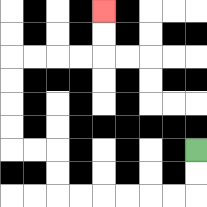{'start': '[8, 6]', 'end': '[4, 0]', 'path_directions': 'D,D,L,L,L,L,L,L,U,U,L,L,U,U,U,U,R,R,R,R,U,U', 'path_coordinates': '[[8, 6], [8, 7], [8, 8], [7, 8], [6, 8], [5, 8], [4, 8], [3, 8], [2, 8], [2, 7], [2, 6], [1, 6], [0, 6], [0, 5], [0, 4], [0, 3], [0, 2], [1, 2], [2, 2], [3, 2], [4, 2], [4, 1], [4, 0]]'}